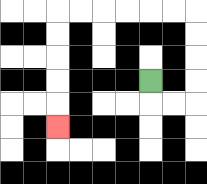{'start': '[6, 3]', 'end': '[2, 5]', 'path_directions': 'D,R,R,U,U,U,U,L,L,L,L,L,L,D,D,D,D,D', 'path_coordinates': '[[6, 3], [6, 4], [7, 4], [8, 4], [8, 3], [8, 2], [8, 1], [8, 0], [7, 0], [6, 0], [5, 0], [4, 0], [3, 0], [2, 0], [2, 1], [2, 2], [2, 3], [2, 4], [2, 5]]'}